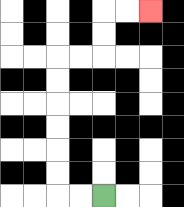{'start': '[4, 8]', 'end': '[6, 0]', 'path_directions': 'L,L,U,U,U,U,U,U,R,R,U,U,R,R', 'path_coordinates': '[[4, 8], [3, 8], [2, 8], [2, 7], [2, 6], [2, 5], [2, 4], [2, 3], [2, 2], [3, 2], [4, 2], [4, 1], [4, 0], [5, 0], [6, 0]]'}